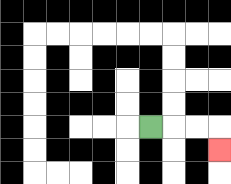{'start': '[6, 5]', 'end': '[9, 6]', 'path_directions': 'R,R,R,D', 'path_coordinates': '[[6, 5], [7, 5], [8, 5], [9, 5], [9, 6]]'}